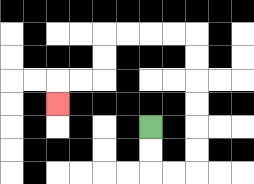{'start': '[6, 5]', 'end': '[2, 4]', 'path_directions': 'D,D,R,R,U,U,U,U,U,U,L,L,L,L,D,D,L,L,D', 'path_coordinates': '[[6, 5], [6, 6], [6, 7], [7, 7], [8, 7], [8, 6], [8, 5], [8, 4], [8, 3], [8, 2], [8, 1], [7, 1], [6, 1], [5, 1], [4, 1], [4, 2], [4, 3], [3, 3], [2, 3], [2, 4]]'}